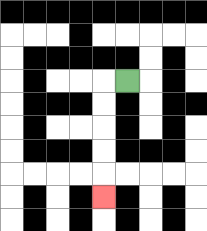{'start': '[5, 3]', 'end': '[4, 8]', 'path_directions': 'L,D,D,D,D,D', 'path_coordinates': '[[5, 3], [4, 3], [4, 4], [4, 5], [4, 6], [4, 7], [4, 8]]'}